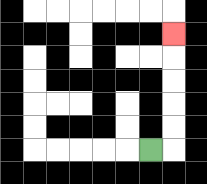{'start': '[6, 6]', 'end': '[7, 1]', 'path_directions': 'R,U,U,U,U,U', 'path_coordinates': '[[6, 6], [7, 6], [7, 5], [7, 4], [7, 3], [7, 2], [7, 1]]'}